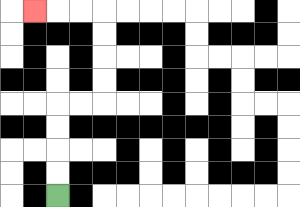{'start': '[2, 8]', 'end': '[1, 0]', 'path_directions': 'U,U,U,U,R,R,U,U,U,U,L,L,L', 'path_coordinates': '[[2, 8], [2, 7], [2, 6], [2, 5], [2, 4], [3, 4], [4, 4], [4, 3], [4, 2], [4, 1], [4, 0], [3, 0], [2, 0], [1, 0]]'}